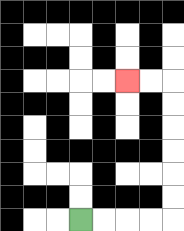{'start': '[3, 9]', 'end': '[5, 3]', 'path_directions': 'R,R,R,R,U,U,U,U,U,U,L,L', 'path_coordinates': '[[3, 9], [4, 9], [5, 9], [6, 9], [7, 9], [7, 8], [7, 7], [7, 6], [7, 5], [7, 4], [7, 3], [6, 3], [5, 3]]'}